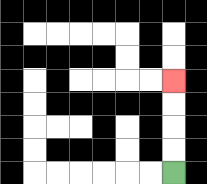{'start': '[7, 7]', 'end': '[7, 3]', 'path_directions': 'U,U,U,U', 'path_coordinates': '[[7, 7], [7, 6], [7, 5], [7, 4], [7, 3]]'}